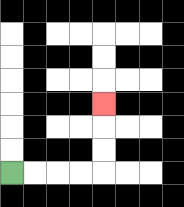{'start': '[0, 7]', 'end': '[4, 4]', 'path_directions': 'R,R,R,R,U,U,U', 'path_coordinates': '[[0, 7], [1, 7], [2, 7], [3, 7], [4, 7], [4, 6], [4, 5], [4, 4]]'}